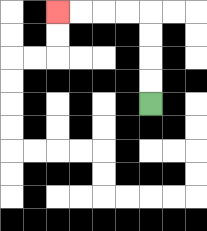{'start': '[6, 4]', 'end': '[2, 0]', 'path_directions': 'U,U,U,U,L,L,L,L', 'path_coordinates': '[[6, 4], [6, 3], [6, 2], [6, 1], [6, 0], [5, 0], [4, 0], [3, 0], [2, 0]]'}